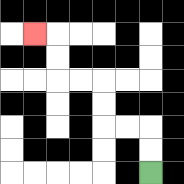{'start': '[6, 7]', 'end': '[1, 1]', 'path_directions': 'U,U,L,L,U,U,L,L,U,U,L', 'path_coordinates': '[[6, 7], [6, 6], [6, 5], [5, 5], [4, 5], [4, 4], [4, 3], [3, 3], [2, 3], [2, 2], [2, 1], [1, 1]]'}